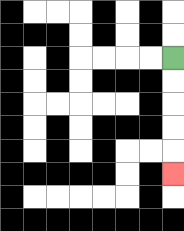{'start': '[7, 2]', 'end': '[7, 7]', 'path_directions': 'D,D,D,D,D', 'path_coordinates': '[[7, 2], [7, 3], [7, 4], [7, 5], [7, 6], [7, 7]]'}